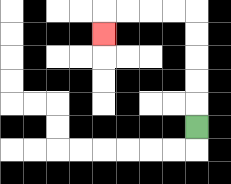{'start': '[8, 5]', 'end': '[4, 1]', 'path_directions': 'U,U,U,U,U,L,L,L,L,D', 'path_coordinates': '[[8, 5], [8, 4], [8, 3], [8, 2], [8, 1], [8, 0], [7, 0], [6, 0], [5, 0], [4, 0], [4, 1]]'}